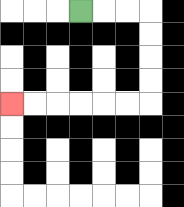{'start': '[3, 0]', 'end': '[0, 4]', 'path_directions': 'R,R,R,D,D,D,D,L,L,L,L,L,L', 'path_coordinates': '[[3, 0], [4, 0], [5, 0], [6, 0], [6, 1], [6, 2], [6, 3], [6, 4], [5, 4], [4, 4], [3, 4], [2, 4], [1, 4], [0, 4]]'}